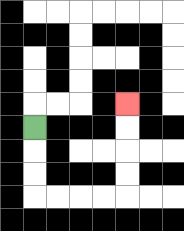{'start': '[1, 5]', 'end': '[5, 4]', 'path_directions': 'D,D,D,R,R,R,R,U,U,U,U', 'path_coordinates': '[[1, 5], [1, 6], [1, 7], [1, 8], [2, 8], [3, 8], [4, 8], [5, 8], [5, 7], [5, 6], [5, 5], [5, 4]]'}